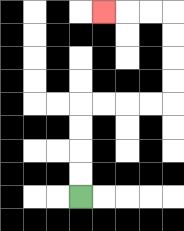{'start': '[3, 8]', 'end': '[4, 0]', 'path_directions': 'U,U,U,U,R,R,R,R,U,U,U,U,L,L,L', 'path_coordinates': '[[3, 8], [3, 7], [3, 6], [3, 5], [3, 4], [4, 4], [5, 4], [6, 4], [7, 4], [7, 3], [7, 2], [7, 1], [7, 0], [6, 0], [5, 0], [4, 0]]'}